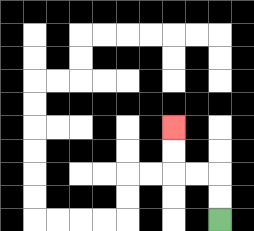{'start': '[9, 9]', 'end': '[7, 5]', 'path_directions': 'U,U,L,L,U,U', 'path_coordinates': '[[9, 9], [9, 8], [9, 7], [8, 7], [7, 7], [7, 6], [7, 5]]'}